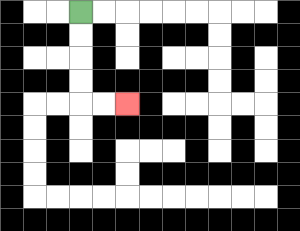{'start': '[3, 0]', 'end': '[5, 4]', 'path_directions': 'D,D,D,D,R,R', 'path_coordinates': '[[3, 0], [3, 1], [3, 2], [3, 3], [3, 4], [4, 4], [5, 4]]'}